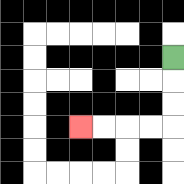{'start': '[7, 2]', 'end': '[3, 5]', 'path_directions': 'D,D,D,L,L,L,L', 'path_coordinates': '[[7, 2], [7, 3], [7, 4], [7, 5], [6, 5], [5, 5], [4, 5], [3, 5]]'}